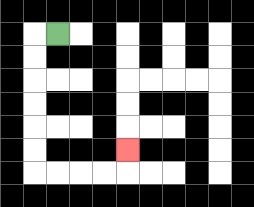{'start': '[2, 1]', 'end': '[5, 6]', 'path_directions': 'L,D,D,D,D,D,D,R,R,R,R,U', 'path_coordinates': '[[2, 1], [1, 1], [1, 2], [1, 3], [1, 4], [1, 5], [1, 6], [1, 7], [2, 7], [3, 7], [4, 7], [5, 7], [5, 6]]'}